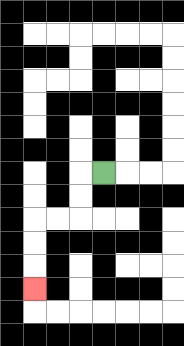{'start': '[4, 7]', 'end': '[1, 12]', 'path_directions': 'L,D,D,L,L,D,D,D', 'path_coordinates': '[[4, 7], [3, 7], [3, 8], [3, 9], [2, 9], [1, 9], [1, 10], [1, 11], [1, 12]]'}